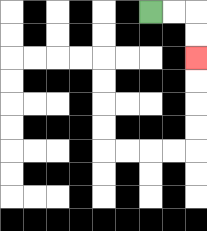{'start': '[6, 0]', 'end': '[8, 2]', 'path_directions': 'R,R,D,D', 'path_coordinates': '[[6, 0], [7, 0], [8, 0], [8, 1], [8, 2]]'}